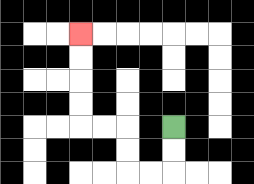{'start': '[7, 5]', 'end': '[3, 1]', 'path_directions': 'D,D,L,L,U,U,L,L,U,U,U,U', 'path_coordinates': '[[7, 5], [7, 6], [7, 7], [6, 7], [5, 7], [5, 6], [5, 5], [4, 5], [3, 5], [3, 4], [3, 3], [3, 2], [3, 1]]'}